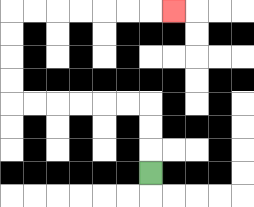{'start': '[6, 7]', 'end': '[7, 0]', 'path_directions': 'U,U,U,L,L,L,L,L,L,U,U,U,U,R,R,R,R,R,R,R', 'path_coordinates': '[[6, 7], [6, 6], [6, 5], [6, 4], [5, 4], [4, 4], [3, 4], [2, 4], [1, 4], [0, 4], [0, 3], [0, 2], [0, 1], [0, 0], [1, 0], [2, 0], [3, 0], [4, 0], [5, 0], [6, 0], [7, 0]]'}